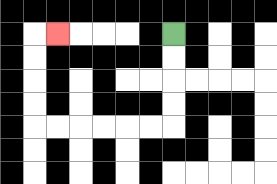{'start': '[7, 1]', 'end': '[2, 1]', 'path_directions': 'D,D,D,D,L,L,L,L,L,L,U,U,U,U,R', 'path_coordinates': '[[7, 1], [7, 2], [7, 3], [7, 4], [7, 5], [6, 5], [5, 5], [4, 5], [3, 5], [2, 5], [1, 5], [1, 4], [1, 3], [1, 2], [1, 1], [2, 1]]'}